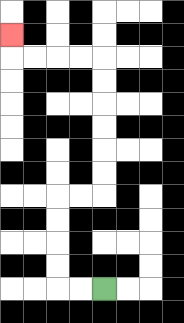{'start': '[4, 12]', 'end': '[0, 1]', 'path_directions': 'L,L,U,U,U,U,R,R,U,U,U,U,U,U,L,L,L,L,U', 'path_coordinates': '[[4, 12], [3, 12], [2, 12], [2, 11], [2, 10], [2, 9], [2, 8], [3, 8], [4, 8], [4, 7], [4, 6], [4, 5], [4, 4], [4, 3], [4, 2], [3, 2], [2, 2], [1, 2], [0, 2], [0, 1]]'}